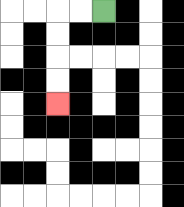{'start': '[4, 0]', 'end': '[2, 4]', 'path_directions': 'L,L,D,D,D,D', 'path_coordinates': '[[4, 0], [3, 0], [2, 0], [2, 1], [2, 2], [2, 3], [2, 4]]'}